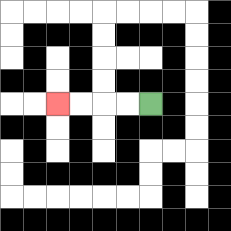{'start': '[6, 4]', 'end': '[2, 4]', 'path_directions': 'L,L,L,L', 'path_coordinates': '[[6, 4], [5, 4], [4, 4], [3, 4], [2, 4]]'}